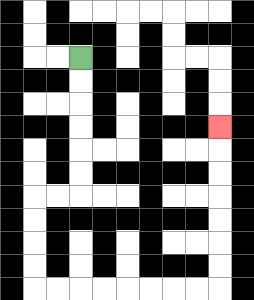{'start': '[3, 2]', 'end': '[9, 5]', 'path_directions': 'D,D,D,D,D,D,L,L,D,D,D,D,R,R,R,R,R,R,R,R,U,U,U,U,U,U,U', 'path_coordinates': '[[3, 2], [3, 3], [3, 4], [3, 5], [3, 6], [3, 7], [3, 8], [2, 8], [1, 8], [1, 9], [1, 10], [1, 11], [1, 12], [2, 12], [3, 12], [4, 12], [5, 12], [6, 12], [7, 12], [8, 12], [9, 12], [9, 11], [9, 10], [9, 9], [9, 8], [9, 7], [9, 6], [9, 5]]'}